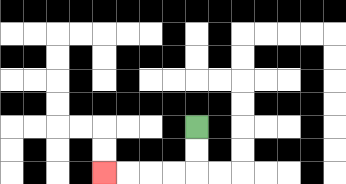{'start': '[8, 5]', 'end': '[4, 7]', 'path_directions': 'D,D,L,L,L,L', 'path_coordinates': '[[8, 5], [8, 6], [8, 7], [7, 7], [6, 7], [5, 7], [4, 7]]'}